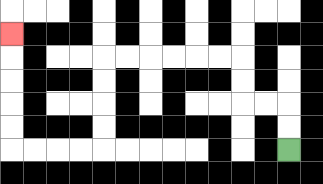{'start': '[12, 6]', 'end': '[0, 1]', 'path_directions': 'U,U,L,L,U,U,L,L,L,L,L,L,D,D,D,D,L,L,L,L,U,U,U,U,U', 'path_coordinates': '[[12, 6], [12, 5], [12, 4], [11, 4], [10, 4], [10, 3], [10, 2], [9, 2], [8, 2], [7, 2], [6, 2], [5, 2], [4, 2], [4, 3], [4, 4], [4, 5], [4, 6], [3, 6], [2, 6], [1, 6], [0, 6], [0, 5], [0, 4], [0, 3], [0, 2], [0, 1]]'}